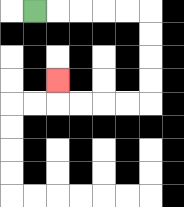{'start': '[1, 0]', 'end': '[2, 3]', 'path_directions': 'R,R,R,R,R,D,D,D,D,L,L,L,L,U', 'path_coordinates': '[[1, 0], [2, 0], [3, 0], [4, 0], [5, 0], [6, 0], [6, 1], [6, 2], [6, 3], [6, 4], [5, 4], [4, 4], [3, 4], [2, 4], [2, 3]]'}